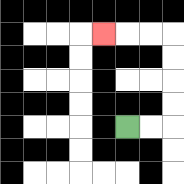{'start': '[5, 5]', 'end': '[4, 1]', 'path_directions': 'R,R,U,U,U,U,L,L,L', 'path_coordinates': '[[5, 5], [6, 5], [7, 5], [7, 4], [7, 3], [7, 2], [7, 1], [6, 1], [5, 1], [4, 1]]'}